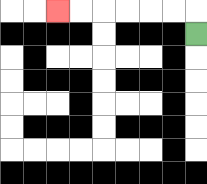{'start': '[8, 1]', 'end': '[2, 0]', 'path_directions': 'U,L,L,L,L,L,L', 'path_coordinates': '[[8, 1], [8, 0], [7, 0], [6, 0], [5, 0], [4, 0], [3, 0], [2, 0]]'}